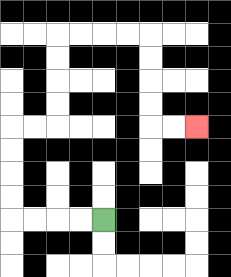{'start': '[4, 9]', 'end': '[8, 5]', 'path_directions': 'L,L,L,L,U,U,U,U,R,R,U,U,U,U,R,R,R,R,D,D,D,D,R,R', 'path_coordinates': '[[4, 9], [3, 9], [2, 9], [1, 9], [0, 9], [0, 8], [0, 7], [0, 6], [0, 5], [1, 5], [2, 5], [2, 4], [2, 3], [2, 2], [2, 1], [3, 1], [4, 1], [5, 1], [6, 1], [6, 2], [6, 3], [6, 4], [6, 5], [7, 5], [8, 5]]'}